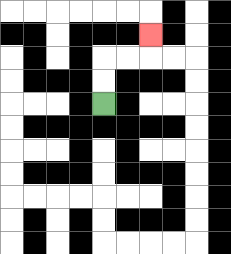{'start': '[4, 4]', 'end': '[6, 1]', 'path_directions': 'U,U,R,R,U', 'path_coordinates': '[[4, 4], [4, 3], [4, 2], [5, 2], [6, 2], [6, 1]]'}